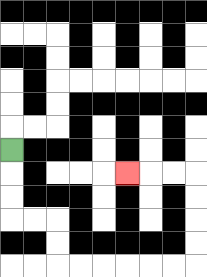{'start': '[0, 6]', 'end': '[5, 7]', 'path_directions': 'D,D,D,R,R,D,D,R,R,R,R,R,R,U,U,U,U,L,L,L', 'path_coordinates': '[[0, 6], [0, 7], [0, 8], [0, 9], [1, 9], [2, 9], [2, 10], [2, 11], [3, 11], [4, 11], [5, 11], [6, 11], [7, 11], [8, 11], [8, 10], [8, 9], [8, 8], [8, 7], [7, 7], [6, 7], [5, 7]]'}